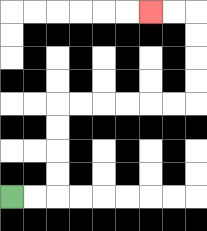{'start': '[0, 8]', 'end': '[6, 0]', 'path_directions': 'R,R,U,U,U,U,R,R,R,R,R,R,U,U,U,U,L,L', 'path_coordinates': '[[0, 8], [1, 8], [2, 8], [2, 7], [2, 6], [2, 5], [2, 4], [3, 4], [4, 4], [5, 4], [6, 4], [7, 4], [8, 4], [8, 3], [8, 2], [8, 1], [8, 0], [7, 0], [6, 0]]'}